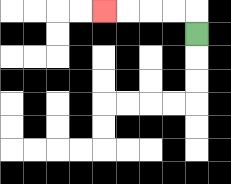{'start': '[8, 1]', 'end': '[4, 0]', 'path_directions': 'U,L,L,L,L', 'path_coordinates': '[[8, 1], [8, 0], [7, 0], [6, 0], [5, 0], [4, 0]]'}